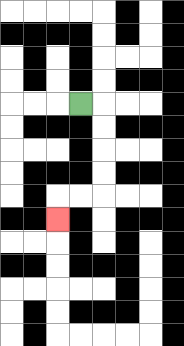{'start': '[3, 4]', 'end': '[2, 9]', 'path_directions': 'R,D,D,D,D,L,L,D', 'path_coordinates': '[[3, 4], [4, 4], [4, 5], [4, 6], [4, 7], [4, 8], [3, 8], [2, 8], [2, 9]]'}